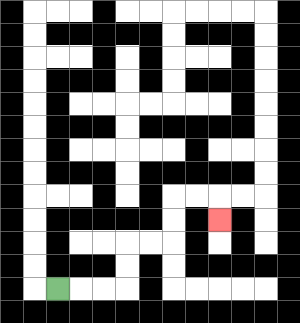{'start': '[2, 12]', 'end': '[9, 9]', 'path_directions': 'R,R,R,U,U,R,R,U,U,R,R,D', 'path_coordinates': '[[2, 12], [3, 12], [4, 12], [5, 12], [5, 11], [5, 10], [6, 10], [7, 10], [7, 9], [7, 8], [8, 8], [9, 8], [9, 9]]'}